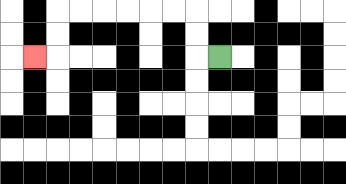{'start': '[9, 2]', 'end': '[1, 2]', 'path_directions': 'L,U,U,L,L,L,L,L,L,D,D,L', 'path_coordinates': '[[9, 2], [8, 2], [8, 1], [8, 0], [7, 0], [6, 0], [5, 0], [4, 0], [3, 0], [2, 0], [2, 1], [2, 2], [1, 2]]'}